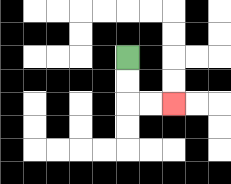{'start': '[5, 2]', 'end': '[7, 4]', 'path_directions': 'D,D,R,R', 'path_coordinates': '[[5, 2], [5, 3], [5, 4], [6, 4], [7, 4]]'}